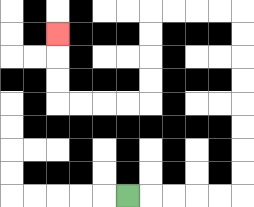{'start': '[5, 8]', 'end': '[2, 1]', 'path_directions': 'R,R,R,R,R,U,U,U,U,U,U,U,U,L,L,L,L,D,D,D,D,L,L,L,L,U,U,U', 'path_coordinates': '[[5, 8], [6, 8], [7, 8], [8, 8], [9, 8], [10, 8], [10, 7], [10, 6], [10, 5], [10, 4], [10, 3], [10, 2], [10, 1], [10, 0], [9, 0], [8, 0], [7, 0], [6, 0], [6, 1], [6, 2], [6, 3], [6, 4], [5, 4], [4, 4], [3, 4], [2, 4], [2, 3], [2, 2], [2, 1]]'}